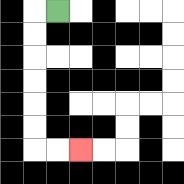{'start': '[2, 0]', 'end': '[3, 6]', 'path_directions': 'L,D,D,D,D,D,D,R,R', 'path_coordinates': '[[2, 0], [1, 0], [1, 1], [1, 2], [1, 3], [1, 4], [1, 5], [1, 6], [2, 6], [3, 6]]'}